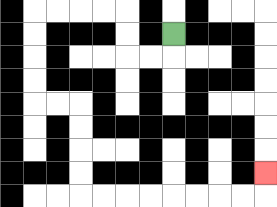{'start': '[7, 1]', 'end': '[11, 7]', 'path_directions': 'D,L,L,U,U,L,L,L,L,D,D,D,D,R,R,D,D,D,D,R,R,R,R,R,R,R,R,U', 'path_coordinates': '[[7, 1], [7, 2], [6, 2], [5, 2], [5, 1], [5, 0], [4, 0], [3, 0], [2, 0], [1, 0], [1, 1], [1, 2], [1, 3], [1, 4], [2, 4], [3, 4], [3, 5], [3, 6], [3, 7], [3, 8], [4, 8], [5, 8], [6, 8], [7, 8], [8, 8], [9, 8], [10, 8], [11, 8], [11, 7]]'}